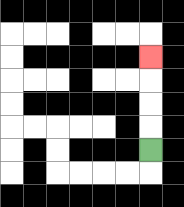{'start': '[6, 6]', 'end': '[6, 2]', 'path_directions': 'U,U,U,U', 'path_coordinates': '[[6, 6], [6, 5], [6, 4], [6, 3], [6, 2]]'}